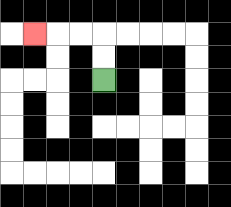{'start': '[4, 3]', 'end': '[1, 1]', 'path_directions': 'U,U,L,L,L', 'path_coordinates': '[[4, 3], [4, 2], [4, 1], [3, 1], [2, 1], [1, 1]]'}